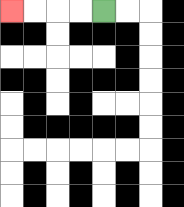{'start': '[4, 0]', 'end': '[0, 0]', 'path_directions': 'L,L,L,L', 'path_coordinates': '[[4, 0], [3, 0], [2, 0], [1, 0], [0, 0]]'}